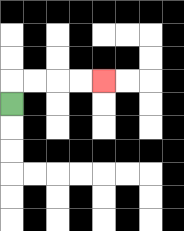{'start': '[0, 4]', 'end': '[4, 3]', 'path_directions': 'U,R,R,R,R', 'path_coordinates': '[[0, 4], [0, 3], [1, 3], [2, 3], [3, 3], [4, 3]]'}